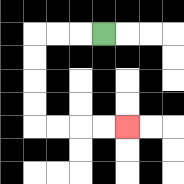{'start': '[4, 1]', 'end': '[5, 5]', 'path_directions': 'L,L,L,D,D,D,D,R,R,R,R', 'path_coordinates': '[[4, 1], [3, 1], [2, 1], [1, 1], [1, 2], [1, 3], [1, 4], [1, 5], [2, 5], [3, 5], [4, 5], [5, 5]]'}